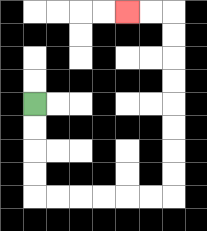{'start': '[1, 4]', 'end': '[5, 0]', 'path_directions': 'D,D,D,D,R,R,R,R,R,R,U,U,U,U,U,U,U,U,L,L', 'path_coordinates': '[[1, 4], [1, 5], [1, 6], [1, 7], [1, 8], [2, 8], [3, 8], [4, 8], [5, 8], [6, 8], [7, 8], [7, 7], [7, 6], [7, 5], [7, 4], [7, 3], [7, 2], [7, 1], [7, 0], [6, 0], [5, 0]]'}